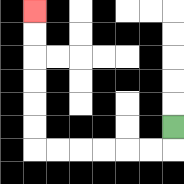{'start': '[7, 5]', 'end': '[1, 0]', 'path_directions': 'D,L,L,L,L,L,L,U,U,U,U,U,U', 'path_coordinates': '[[7, 5], [7, 6], [6, 6], [5, 6], [4, 6], [3, 6], [2, 6], [1, 6], [1, 5], [1, 4], [1, 3], [1, 2], [1, 1], [1, 0]]'}